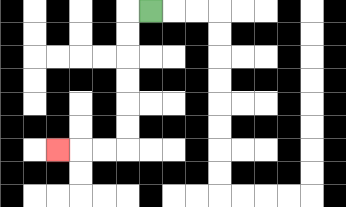{'start': '[6, 0]', 'end': '[2, 6]', 'path_directions': 'L,D,D,D,D,D,D,L,L,L', 'path_coordinates': '[[6, 0], [5, 0], [5, 1], [5, 2], [5, 3], [5, 4], [5, 5], [5, 6], [4, 6], [3, 6], [2, 6]]'}